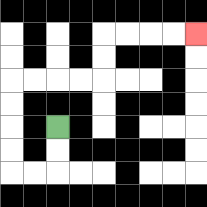{'start': '[2, 5]', 'end': '[8, 1]', 'path_directions': 'D,D,L,L,U,U,U,U,R,R,R,R,U,U,R,R,R,R', 'path_coordinates': '[[2, 5], [2, 6], [2, 7], [1, 7], [0, 7], [0, 6], [0, 5], [0, 4], [0, 3], [1, 3], [2, 3], [3, 3], [4, 3], [4, 2], [4, 1], [5, 1], [6, 1], [7, 1], [8, 1]]'}